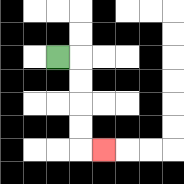{'start': '[2, 2]', 'end': '[4, 6]', 'path_directions': 'R,D,D,D,D,R', 'path_coordinates': '[[2, 2], [3, 2], [3, 3], [3, 4], [3, 5], [3, 6], [4, 6]]'}